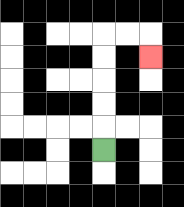{'start': '[4, 6]', 'end': '[6, 2]', 'path_directions': 'U,U,U,U,U,R,R,D', 'path_coordinates': '[[4, 6], [4, 5], [4, 4], [4, 3], [4, 2], [4, 1], [5, 1], [6, 1], [6, 2]]'}